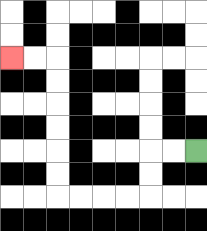{'start': '[8, 6]', 'end': '[0, 2]', 'path_directions': 'L,L,D,D,L,L,L,L,U,U,U,U,U,U,L,L', 'path_coordinates': '[[8, 6], [7, 6], [6, 6], [6, 7], [6, 8], [5, 8], [4, 8], [3, 8], [2, 8], [2, 7], [2, 6], [2, 5], [2, 4], [2, 3], [2, 2], [1, 2], [0, 2]]'}